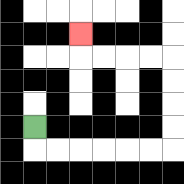{'start': '[1, 5]', 'end': '[3, 1]', 'path_directions': 'D,R,R,R,R,R,R,U,U,U,U,L,L,L,L,U', 'path_coordinates': '[[1, 5], [1, 6], [2, 6], [3, 6], [4, 6], [5, 6], [6, 6], [7, 6], [7, 5], [7, 4], [7, 3], [7, 2], [6, 2], [5, 2], [4, 2], [3, 2], [3, 1]]'}